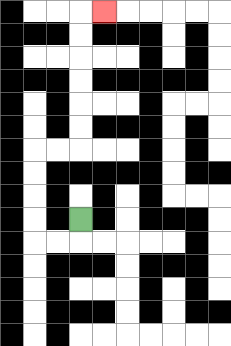{'start': '[3, 9]', 'end': '[4, 0]', 'path_directions': 'D,L,L,U,U,U,U,R,R,U,U,U,U,U,U,R', 'path_coordinates': '[[3, 9], [3, 10], [2, 10], [1, 10], [1, 9], [1, 8], [1, 7], [1, 6], [2, 6], [3, 6], [3, 5], [3, 4], [3, 3], [3, 2], [3, 1], [3, 0], [4, 0]]'}